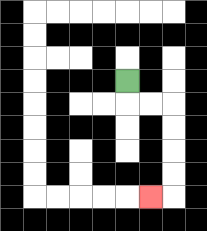{'start': '[5, 3]', 'end': '[6, 8]', 'path_directions': 'D,R,R,D,D,D,D,L', 'path_coordinates': '[[5, 3], [5, 4], [6, 4], [7, 4], [7, 5], [7, 6], [7, 7], [7, 8], [6, 8]]'}